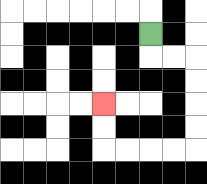{'start': '[6, 1]', 'end': '[4, 4]', 'path_directions': 'D,R,R,D,D,D,D,L,L,L,L,U,U', 'path_coordinates': '[[6, 1], [6, 2], [7, 2], [8, 2], [8, 3], [8, 4], [8, 5], [8, 6], [7, 6], [6, 6], [5, 6], [4, 6], [4, 5], [4, 4]]'}